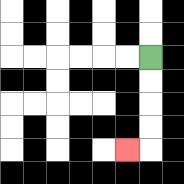{'start': '[6, 2]', 'end': '[5, 6]', 'path_directions': 'D,D,D,D,L', 'path_coordinates': '[[6, 2], [6, 3], [6, 4], [6, 5], [6, 6], [5, 6]]'}